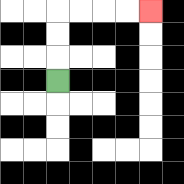{'start': '[2, 3]', 'end': '[6, 0]', 'path_directions': 'U,U,U,R,R,R,R', 'path_coordinates': '[[2, 3], [2, 2], [2, 1], [2, 0], [3, 0], [4, 0], [5, 0], [6, 0]]'}